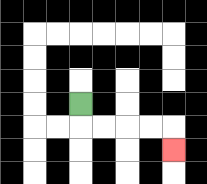{'start': '[3, 4]', 'end': '[7, 6]', 'path_directions': 'D,R,R,R,R,D', 'path_coordinates': '[[3, 4], [3, 5], [4, 5], [5, 5], [6, 5], [7, 5], [7, 6]]'}